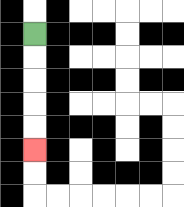{'start': '[1, 1]', 'end': '[1, 6]', 'path_directions': 'D,D,D,D,D', 'path_coordinates': '[[1, 1], [1, 2], [1, 3], [1, 4], [1, 5], [1, 6]]'}